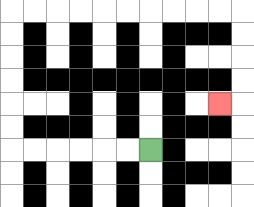{'start': '[6, 6]', 'end': '[9, 4]', 'path_directions': 'L,L,L,L,L,L,U,U,U,U,U,U,R,R,R,R,R,R,R,R,R,R,D,D,D,D,L', 'path_coordinates': '[[6, 6], [5, 6], [4, 6], [3, 6], [2, 6], [1, 6], [0, 6], [0, 5], [0, 4], [0, 3], [0, 2], [0, 1], [0, 0], [1, 0], [2, 0], [3, 0], [4, 0], [5, 0], [6, 0], [7, 0], [8, 0], [9, 0], [10, 0], [10, 1], [10, 2], [10, 3], [10, 4], [9, 4]]'}